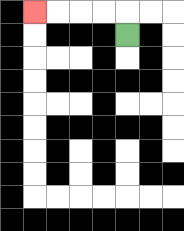{'start': '[5, 1]', 'end': '[1, 0]', 'path_directions': 'U,L,L,L,L', 'path_coordinates': '[[5, 1], [5, 0], [4, 0], [3, 0], [2, 0], [1, 0]]'}